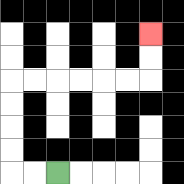{'start': '[2, 7]', 'end': '[6, 1]', 'path_directions': 'L,L,U,U,U,U,R,R,R,R,R,R,U,U', 'path_coordinates': '[[2, 7], [1, 7], [0, 7], [0, 6], [0, 5], [0, 4], [0, 3], [1, 3], [2, 3], [3, 3], [4, 3], [5, 3], [6, 3], [6, 2], [6, 1]]'}